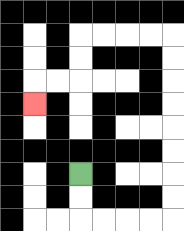{'start': '[3, 7]', 'end': '[1, 4]', 'path_directions': 'D,D,R,R,R,R,U,U,U,U,U,U,U,U,L,L,L,L,D,D,L,L,D', 'path_coordinates': '[[3, 7], [3, 8], [3, 9], [4, 9], [5, 9], [6, 9], [7, 9], [7, 8], [7, 7], [7, 6], [7, 5], [7, 4], [7, 3], [7, 2], [7, 1], [6, 1], [5, 1], [4, 1], [3, 1], [3, 2], [3, 3], [2, 3], [1, 3], [1, 4]]'}